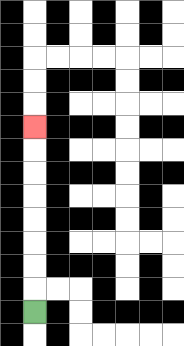{'start': '[1, 13]', 'end': '[1, 5]', 'path_directions': 'U,U,U,U,U,U,U,U', 'path_coordinates': '[[1, 13], [1, 12], [1, 11], [1, 10], [1, 9], [1, 8], [1, 7], [1, 6], [1, 5]]'}